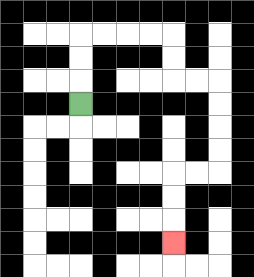{'start': '[3, 4]', 'end': '[7, 10]', 'path_directions': 'U,U,U,R,R,R,R,D,D,R,R,D,D,D,D,L,L,D,D,D', 'path_coordinates': '[[3, 4], [3, 3], [3, 2], [3, 1], [4, 1], [5, 1], [6, 1], [7, 1], [7, 2], [7, 3], [8, 3], [9, 3], [9, 4], [9, 5], [9, 6], [9, 7], [8, 7], [7, 7], [7, 8], [7, 9], [7, 10]]'}